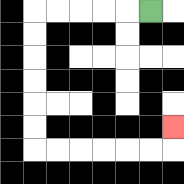{'start': '[6, 0]', 'end': '[7, 5]', 'path_directions': 'L,L,L,L,L,D,D,D,D,D,D,R,R,R,R,R,R,U', 'path_coordinates': '[[6, 0], [5, 0], [4, 0], [3, 0], [2, 0], [1, 0], [1, 1], [1, 2], [1, 3], [1, 4], [1, 5], [1, 6], [2, 6], [3, 6], [4, 6], [5, 6], [6, 6], [7, 6], [7, 5]]'}